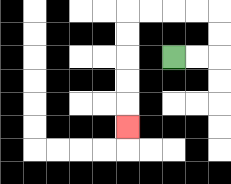{'start': '[7, 2]', 'end': '[5, 5]', 'path_directions': 'R,R,U,U,L,L,L,L,D,D,D,D,D', 'path_coordinates': '[[7, 2], [8, 2], [9, 2], [9, 1], [9, 0], [8, 0], [7, 0], [6, 0], [5, 0], [5, 1], [5, 2], [5, 3], [5, 4], [5, 5]]'}